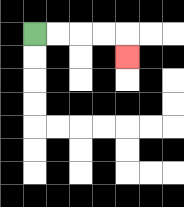{'start': '[1, 1]', 'end': '[5, 2]', 'path_directions': 'R,R,R,R,D', 'path_coordinates': '[[1, 1], [2, 1], [3, 1], [4, 1], [5, 1], [5, 2]]'}